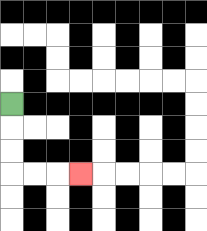{'start': '[0, 4]', 'end': '[3, 7]', 'path_directions': 'D,D,D,R,R,R', 'path_coordinates': '[[0, 4], [0, 5], [0, 6], [0, 7], [1, 7], [2, 7], [3, 7]]'}